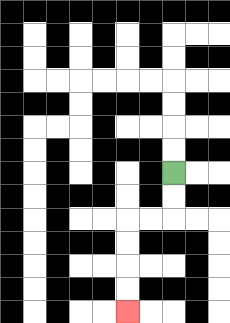{'start': '[7, 7]', 'end': '[5, 13]', 'path_directions': 'D,D,L,L,D,D,D,D', 'path_coordinates': '[[7, 7], [7, 8], [7, 9], [6, 9], [5, 9], [5, 10], [5, 11], [5, 12], [5, 13]]'}